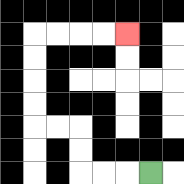{'start': '[6, 7]', 'end': '[5, 1]', 'path_directions': 'L,L,L,U,U,L,L,U,U,U,U,R,R,R,R', 'path_coordinates': '[[6, 7], [5, 7], [4, 7], [3, 7], [3, 6], [3, 5], [2, 5], [1, 5], [1, 4], [1, 3], [1, 2], [1, 1], [2, 1], [3, 1], [4, 1], [5, 1]]'}